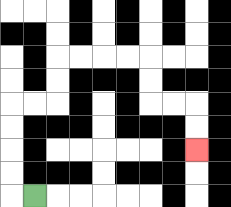{'start': '[1, 8]', 'end': '[8, 6]', 'path_directions': 'L,U,U,U,U,R,R,U,U,R,R,R,R,D,D,R,R,D,D', 'path_coordinates': '[[1, 8], [0, 8], [0, 7], [0, 6], [0, 5], [0, 4], [1, 4], [2, 4], [2, 3], [2, 2], [3, 2], [4, 2], [5, 2], [6, 2], [6, 3], [6, 4], [7, 4], [8, 4], [8, 5], [8, 6]]'}